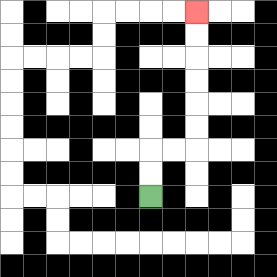{'start': '[6, 8]', 'end': '[8, 0]', 'path_directions': 'U,U,R,R,U,U,U,U,U,U', 'path_coordinates': '[[6, 8], [6, 7], [6, 6], [7, 6], [8, 6], [8, 5], [8, 4], [8, 3], [8, 2], [8, 1], [8, 0]]'}